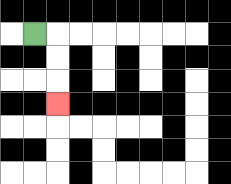{'start': '[1, 1]', 'end': '[2, 4]', 'path_directions': 'R,D,D,D', 'path_coordinates': '[[1, 1], [2, 1], [2, 2], [2, 3], [2, 4]]'}